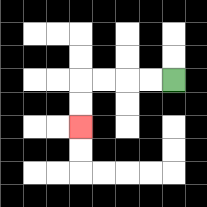{'start': '[7, 3]', 'end': '[3, 5]', 'path_directions': 'L,L,L,L,D,D', 'path_coordinates': '[[7, 3], [6, 3], [5, 3], [4, 3], [3, 3], [3, 4], [3, 5]]'}